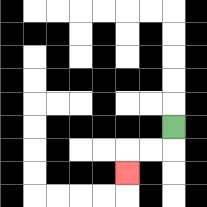{'start': '[7, 5]', 'end': '[5, 7]', 'path_directions': 'D,L,L,D', 'path_coordinates': '[[7, 5], [7, 6], [6, 6], [5, 6], [5, 7]]'}